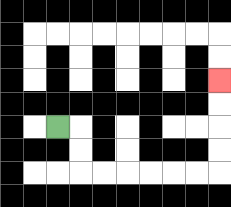{'start': '[2, 5]', 'end': '[9, 3]', 'path_directions': 'R,D,D,R,R,R,R,R,R,U,U,U,U', 'path_coordinates': '[[2, 5], [3, 5], [3, 6], [3, 7], [4, 7], [5, 7], [6, 7], [7, 7], [8, 7], [9, 7], [9, 6], [9, 5], [9, 4], [9, 3]]'}